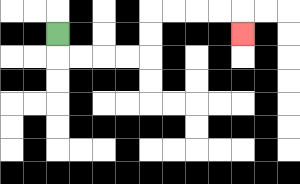{'start': '[2, 1]', 'end': '[10, 1]', 'path_directions': 'D,R,R,R,R,U,U,R,R,R,R,D', 'path_coordinates': '[[2, 1], [2, 2], [3, 2], [4, 2], [5, 2], [6, 2], [6, 1], [6, 0], [7, 0], [8, 0], [9, 0], [10, 0], [10, 1]]'}